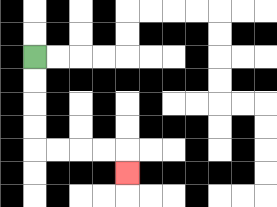{'start': '[1, 2]', 'end': '[5, 7]', 'path_directions': 'D,D,D,D,R,R,R,R,D', 'path_coordinates': '[[1, 2], [1, 3], [1, 4], [1, 5], [1, 6], [2, 6], [3, 6], [4, 6], [5, 6], [5, 7]]'}